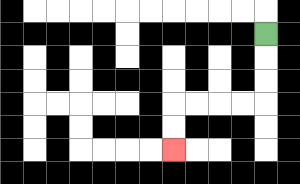{'start': '[11, 1]', 'end': '[7, 6]', 'path_directions': 'D,D,D,L,L,L,L,D,D', 'path_coordinates': '[[11, 1], [11, 2], [11, 3], [11, 4], [10, 4], [9, 4], [8, 4], [7, 4], [7, 5], [7, 6]]'}